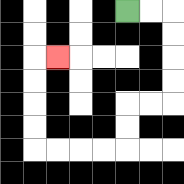{'start': '[5, 0]', 'end': '[2, 2]', 'path_directions': 'R,R,D,D,D,D,L,L,D,D,L,L,L,L,U,U,U,U,R', 'path_coordinates': '[[5, 0], [6, 0], [7, 0], [7, 1], [7, 2], [7, 3], [7, 4], [6, 4], [5, 4], [5, 5], [5, 6], [4, 6], [3, 6], [2, 6], [1, 6], [1, 5], [1, 4], [1, 3], [1, 2], [2, 2]]'}